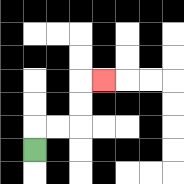{'start': '[1, 6]', 'end': '[4, 3]', 'path_directions': 'U,R,R,U,U,R', 'path_coordinates': '[[1, 6], [1, 5], [2, 5], [3, 5], [3, 4], [3, 3], [4, 3]]'}